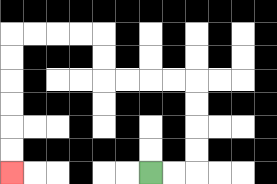{'start': '[6, 7]', 'end': '[0, 7]', 'path_directions': 'R,R,U,U,U,U,L,L,L,L,U,U,L,L,L,L,D,D,D,D,D,D', 'path_coordinates': '[[6, 7], [7, 7], [8, 7], [8, 6], [8, 5], [8, 4], [8, 3], [7, 3], [6, 3], [5, 3], [4, 3], [4, 2], [4, 1], [3, 1], [2, 1], [1, 1], [0, 1], [0, 2], [0, 3], [0, 4], [0, 5], [0, 6], [0, 7]]'}